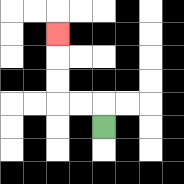{'start': '[4, 5]', 'end': '[2, 1]', 'path_directions': 'U,L,L,U,U,U', 'path_coordinates': '[[4, 5], [4, 4], [3, 4], [2, 4], [2, 3], [2, 2], [2, 1]]'}